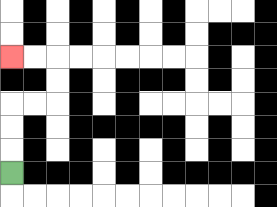{'start': '[0, 7]', 'end': '[0, 2]', 'path_directions': 'U,U,U,R,R,U,U,L,L', 'path_coordinates': '[[0, 7], [0, 6], [0, 5], [0, 4], [1, 4], [2, 4], [2, 3], [2, 2], [1, 2], [0, 2]]'}